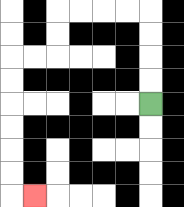{'start': '[6, 4]', 'end': '[1, 8]', 'path_directions': 'U,U,U,U,L,L,L,L,D,D,L,L,D,D,D,D,D,D,R', 'path_coordinates': '[[6, 4], [6, 3], [6, 2], [6, 1], [6, 0], [5, 0], [4, 0], [3, 0], [2, 0], [2, 1], [2, 2], [1, 2], [0, 2], [0, 3], [0, 4], [0, 5], [0, 6], [0, 7], [0, 8], [1, 8]]'}